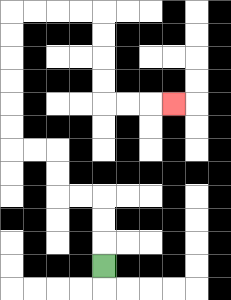{'start': '[4, 11]', 'end': '[7, 4]', 'path_directions': 'U,U,U,L,L,U,U,L,L,U,U,U,U,U,U,R,R,R,R,D,D,D,D,R,R,R', 'path_coordinates': '[[4, 11], [4, 10], [4, 9], [4, 8], [3, 8], [2, 8], [2, 7], [2, 6], [1, 6], [0, 6], [0, 5], [0, 4], [0, 3], [0, 2], [0, 1], [0, 0], [1, 0], [2, 0], [3, 0], [4, 0], [4, 1], [4, 2], [4, 3], [4, 4], [5, 4], [6, 4], [7, 4]]'}